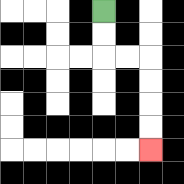{'start': '[4, 0]', 'end': '[6, 6]', 'path_directions': 'D,D,R,R,D,D,D,D', 'path_coordinates': '[[4, 0], [4, 1], [4, 2], [5, 2], [6, 2], [6, 3], [6, 4], [6, 5], [6, 6]]'}